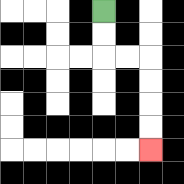{'start': '[4, 0]', 'end': '[6, 6]', 'path_directions': 'D,D,R,R,D,D,D,D', 'path_coordinates': '[[4, 0], [4, 1], [4, 2], [5, 2], [6, 2], [6, 3], [6, 4], [6, 5], [6, 6]]'}